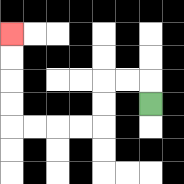{'start': '[6, 4]', 'end': '[0, 1]', 'path_directions': 'U,L,L,D,D,L,L,L,L,U,U,U,U', 'path_coordinates': '[[6, 4], [6, 3], [5, 3], [4, 3], [4, 4], [4, 5], [3, 5], [2, 5], [1, 5], [0, 5], [0, 4], [0, 3], [0, 2], [0, 1]]'}